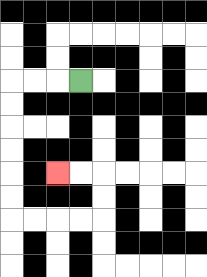{'start': '[3, 3]', 'end': '[2, 7]', 'path_directions': 'L,L,L,D,D,D,D,D,D,R,R,R,R,U,U,L,L', 'path_coordinates': '[[3, 3], [2, 3], [1, 3], [0, 3], [0, 4], [0, 5], [0, 6], [0, 7], [0, 8], [0, 9], [1, 9], [2, 9], [3, 9], [4, 9], [4, 8], [4, 7], [3, 7], [2, 7]]'}